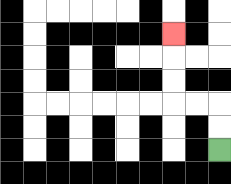{'start': '[9, 6]', 'end': '[7, 1]', 'path_directions': 'U,U,L,L,U,U,U', 'path_coordinates': '[[9, 6], [9, 5], [9, 4], [8, 4], [7, 4], [7, 3], [7, 2], [7, 1]]'}